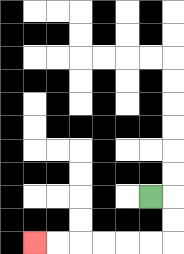{'start': '[6, 8]', 'end': '[1, 10]', 'path_directions': 'R,D,D,L,L,L,L,L,L', 'path_coordinates': '[[6, 8], [7, 8], [7, 9], [7, 10], [6, 10], [5, 10], [4, 10], [3, 10], [2, 10], [1, 10]]'}